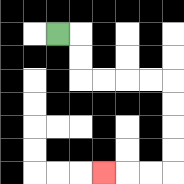{'start': '[2, 1]', 'end': '[4, 7]', 'path_directions': 'R,D,D,R,R,R,R,D,D,D,D,L,L,L', 'path_coordinates': '[[2, 1], [3, 1], [3, 2], [3, 3], [4, 3], [5, 3], [6, 3], [7, 3], [7, 4], [7, 5], [7, 6], [7, 7], [6, 7], [5, 7], [4, 7]]'}